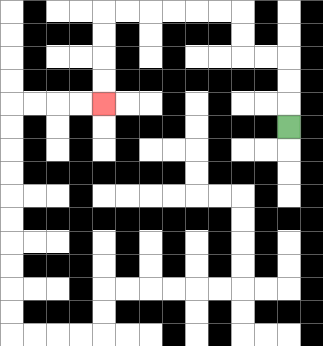{'start': '[12, 5]', 'end': '[4, 4]', 'path_directions': 'U,U,U,L,L,U,U,L,L,L,L,L,L,D,D,D,D', 'path_coordinates': '[[12, 5], [12, 4], [12, 3], [12, 2], [11, 2], [10, 2], [10, 1], [10, 0], [9, 0], [8, 0], [7, 0], [6, 0], [5, 0], [4, 0], [4, 1], [4, 2], [4, 3], [4, 4]]'}